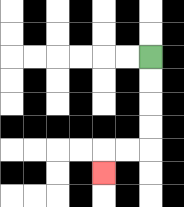{'start': '[6, 2]', 'end': '[4, 7]', 'path_directions': 'D,D,D,D,L,L,D', 'path_coordinates': '[[6, 2], [6, 3], [6, 4], [6, 5], [6, 6], [5, 6], [4, 6], [4, 7]]'}